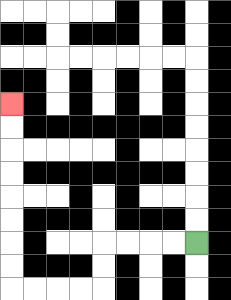{'start': '[8, 10]', 'end': '[0, 4]', 'path_directions': 'L,L,L,L,D,D,L,L,L,L,U,U,U,U,U,U,U,U', 'path_coordinates': '[[8, 10], [7, 10], [6, 10], [5, 10], [4, 10], [4, 11], [4, 12], [3, 12], [2, 12], [1, 12], [0, 12], [0, 11], [0, 10], [0, 9], [0, 8], [0, 7], [0, 6], [0, 5], [0, 4]]'}